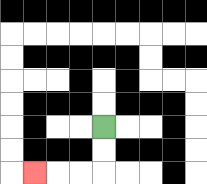{'start': '[4, 5]', 'end': '[1, 7]', 'path_directions': 'D,D,L,L,L', 'path_coordinates': '[[4, 5], [4, 6], [4, 7], [3, 7], [2, 7], [1, 7]]'}